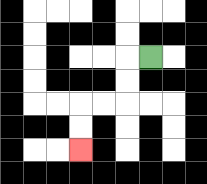{'start': '[6, 2]', 'end': '[3, 6]', 'path_directions': 'L,D,D,L,L,D,D', 'path_coordinates': '[[6, 2], [5, 2], [5, 3], [5, 4], [4, 4], [3, 4], [3, 5], [3, 6]]'}